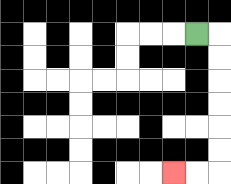{'start': '[8, 1]', 'end': '[7, 7]', 'path_directions': 'R,D,D,D,D,D,D,L,L', 'path_coordinates': '[[8, 1], [9, 1], [9, 2], [9, 3], [9, 4], [9, 5], [9, 6], [9, 7], [8, 7], [7, 7]]'}